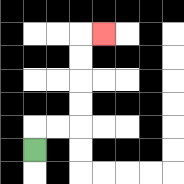{'start': '[1, 6]', 'end': '[4, 1]', 'path_directions': 'U,R,R,U,U,U,U,R', 'path_coordinates': '[[1, 6], [1, 5], [2, 5], [3, 5], [3, 4], [3, 3], [3, 2], [3, 1], [4, 1]]'}